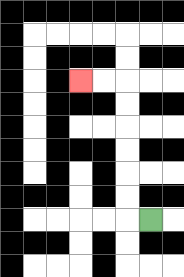{'start': '[6, 9]', 'end': '[3, 3]', 'path_directions': 'L,U,U,U,U,U,U,L,L', 'path_coordinates': '[[6, 9], [5, 9], [5, 8], [5, 7], [5, 6], [5, 5], [5, 4], [5, 3], [4, 3], [3, 3]]'}